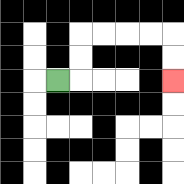{'start': '[2, 3]', 'end': '[7, 3]', 'path_directions': 'R,U,U,R,R,R,R,D,D', 'path_coordinates': '[[2, 3], [3, 3], [3, 2], [3, 1], [4, 1], [5, 1], [6, 1], [7, 1], [7, 2], [7, 3]]'}